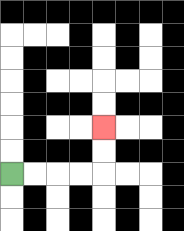{'start': '[0, 7]', 'end': '[4, 5]', 'path_directions': 'R,R,R,R,U,U', 'path_coordinates': '[[0, 7], [1, 7], [2, 7], [3, 7], [4, 7], [4, 6], [4, 5]]'}